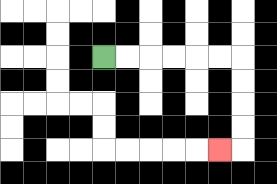{'start': '[4, 2]', 'end': '[9, 6]', 'path_directions': 'R,R,R,R,R,R,D,D,D,D,L', 'path_coordinates': '[[4, 2], [5, 2], [6, 2], [7, 2], [8, 2], [9, 2], [10, 2], [10, 3], [10, 4], [10, 5], [10, 6], [9, 6]]'}